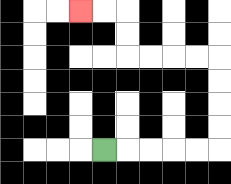{'start': '[4, 6]', 'end': '[3, 0]', 'path_directions': 'R,R,R,R,R,U,U,U,U,L,L,L,L,U,U,L,L', 'path_coordinates': '[[4, 6], [5, 6], [6, 6], [7, 6], [8, 6], [9, 6], [9, 5], [9, 4], [9, 3], [9, 2], [8, 2], [7, 2], [6, 2], [5, 2], [5, 1], [5, 0], [4, 0], [3, 0]]'}